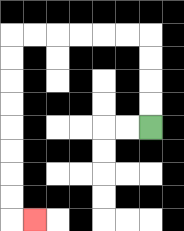{'start': '[6, 5]', 'end': '[1, 9]', 'path_directions': 'U,U,U,U,L,L,L,L,L,L,D,D,D,D,D,D,D,D,R', 'path_coordinates': '[[6, 5], [6, 4], [6, 3], [6, 2], [6, 1], [5, 1], [4, 1], [3, 1], [2, 1], [1, 1], [0, 1], [0, 2], [0, 3], [0, 4], [0, 5], [0, 6], [0, 7], [0, 8], [0, 9], [1, 9]]'}